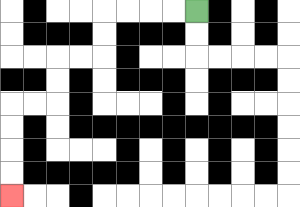{'start': '[8, 0]', 'end': '[0, 8]', 'path_directions': 'L,L,L,L,D,D,L,L,D,D,L,L,D,D,D,D', 'path_coordinates': '[[8, 0], [7, 0], [6, 0], [5, 0], [4, 0], [4, 1], [4, 2], [3, 2], [2, 2], [2, 3], [2, 4], [1, 4], [0, 4], [0, 5], [0, 6], [0, 7], [0, 8]]'}